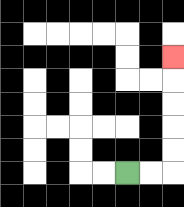{'start': '[5, 7]', 'end': '[7, 2]', 'path_directions': 'R,R,U,U,U,U,U', 'path_coordinates': '[[5, 7], [6, 7], [7, 7], [7, 6], [7, 5], [7, 4], [7, 3], [7, 2]]'}